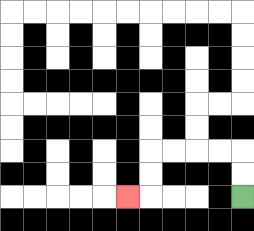{'start': '[10, 8]', 'end': '[5, 8]', 'path_directions': 'U,U,L,L,L,L,D,D,L', 'path_coordinates': '[[10, 8], [10, 7], [10, 6], [9, 6], [8, 6], [7, 6], [6, 6], [6, 7], [6, 8], [5, 8]]'}